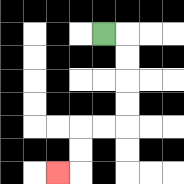{'start': '[4, 1]', 'end': '[2, 7]', 'path_directions': 'R,D,D,D,D,L,L,D,D,L', 'path_coordinates': '[[4, 1], [5, 1], [5, 2], [5, 3], [5, 4], [5, 5], [4, 5], [3, 5], [3, 6], [3, 7], [2, 7]]'}